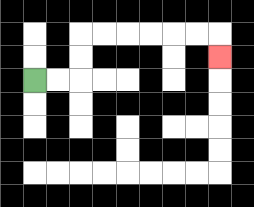{'start': '[1, 3]', 'end': '[9, 2]', 'path_directions': 'R,R,U,U,R,R,R,R,R,R,D', 'path_coordinates': '[[1, 3], [2, 3], [3, 3], [3, 2], [3, 1], [4, 1], [5, 1], [6, 1], [7, 1], [8, 1], [9, 1], [9, 2]]'}